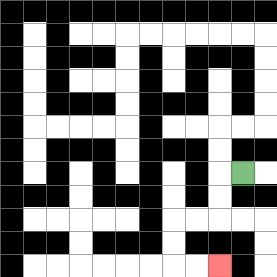{'start': '[10, 7]', 'end': '[9, 11]', 'path_directions': 'L,D,D,L,L,D,D,R,R', 'path_coordinates': '[[10, 7], [9, 7], [9, 8], [9, 9], [8, 9], [7, 9], [7, 10], [7, 11], [8, 11], [9, 11]]'}